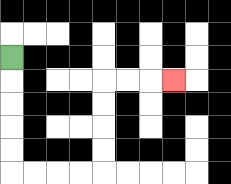{'start': '[0, 2]', 'end': '[7, 3]', 'path_directions': 'D,D,D,D,D,R,R,R,R,U,U,U,U,R,R,R', 'path_coordinates': '[[0, 2], [0, 3], [0, 4], [0, 5], [0, 6], [0, 7], [1, 7], [2, 7], [3, 7], [4, 7], [4, 6], [4, 5], [4, 4], [4, 3], [5, 3], [6, 3], [7, 3]]'}